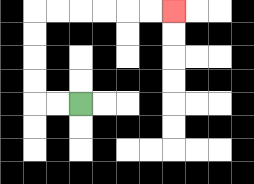{'start': '[3, 4]', 'end': '[7, 0]', 'path_directions': 'L,L,U,U,U,U,R,R,R,R,R,R', 'path_coordinates': '[[3, 4], [2, 4], [1, 4], [1, 3], [1, 2], [1, 1], [1, 0], [2, 0], [3, 0], [4, 0], [5, 0], [6, 0], [7, 0]]'}